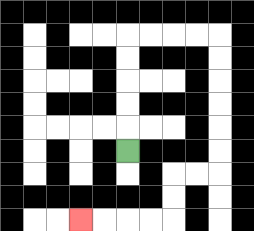{'start': '[5, 6]', 'end': '[3, 9]', 'path_directions': 'U,U,U,U,U,R,R,R,R,D,D,D,D,D,D,L,L,D,D,L,L,L,L', 'path_coordinates': '[[5, 6], [5, 5], [5, 4], [5, 3], [5, 2], [5, 1], [6, 1], [7, 1], [8, 1], [9, 1], [9, 2], [9, 3], [9, 4], [9, 5], [9, 6], [9, 7], [8, 7], [7, 7], [7, 8], [7, 9], [6, 9], [5, 9], [4, 9], [3, 9]]'}